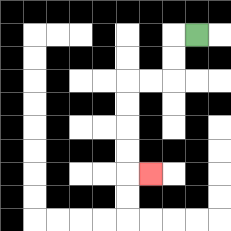{'start': '[8, 1]', 'end': '[6, 7]', 'path_directions': 'L,D,D,L,L,D,D,D,D,R', 'path_coordinates': '[[8, 1], [7, 1], [7, 2], [7, 3], [6, 3], [5, 3], [5, 4], [5, 5], [5, 6], [5, 7], [6, 7]]'}